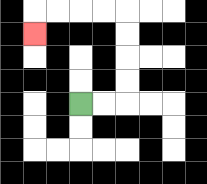{'start': '[3, 4]', 'end': '[1, 1]', 'path_directions': 'R,R,U,U,U,U,L,L,L,L,D', 'path_coordinates': '[[3, 4], [4, 4], [5, 4], [5, 3], [5, 2], [5, 1], [5, 0], [4, 0], [3, 0], [2, 0], [1, 0], [1, 1]]'}